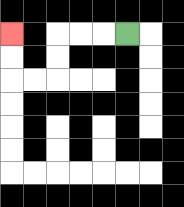{'start': '[5, 1]', 'end': '[0, 1]', 'path_directions': 'L,L,L,D,D,L,L,U,U', 'path_coordinates': '[[5, 1], [4, 1], [3, 1], [2, 1], [2, 2], [2, 3], [1, 3], [0, 3], [0, 2], [0, 1]]'}